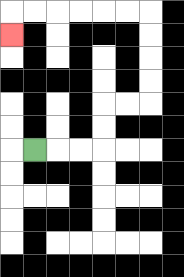{'start': '[1, 6]', 'end': '[0, 1]', 'path_directions': 'R,R,R,U,U,R,R,U,U,U,U,L,L,L,L,L,L,D', 'path_coordinates': '[[1, 6], [2, 6], [3, 6], [4, 6], [4, 5], [4, 4], [5, 4], [6, 4], [6, 3], [6, 2], [6, 1], [6, 0], [5, 0], [4, 0], [3, 0], [2, 0], [1, 0], [0, 0], [0, 1]]'}